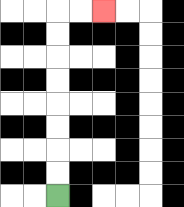{'start': '[2, 8]', 'end': '[4, 0]', 'path_directions': 'U,U,U,U,U,U,U,U,R,R', 'path_coordinates': '[[2, 8], [2, 7], [2, 6], [2, 5], [2, 4], [2, 3], [2, 2], [2, 1], [2, 0], [3, 0], [4, 0]]'}